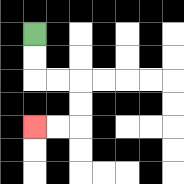{'start': '[1, 1]', 'end': '[1, 5]', 'path_directions': 'D,D,R,R,D,D,L,L', 'path_coordinates': '[[1, 1], [1, 2], [1, 3], [2, 3], [3, 3], [3, 4], [3, 5], [2, 5], [1, 5]]'}